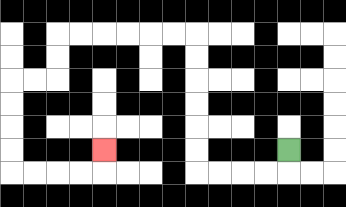{'start': '[12, 6]', 'end': '[4, 6]', 'path_directions': 'D,L,L,L,L,U,U,U,U,U,U,L,L,L,L,L,L,D,D,L,L,D,D,D,D,R,R,R,R,U', 'path_coordinates': '[[12, 6], [12, 7], [11, 7], [10, 7], [9, 7], [8, 7], [8, 6], [8, 5], [8, 4], [8, 3], [8, 2], [8, 1], [7, 1], [6, 1], [5, 1], [4, 1], [3, 1], [2, 1], [2, 2], [2, 3], [1, 3], [0, 3], [0, 4], [0, 5], [0, 6], [0, 7], [1, 7], [2, 7], [3, 7], [4, 7], [4, 6]]'}